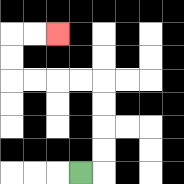{'start': '[3, 7]', 'end': '[2, 1]', 'path_directions': 'R,U,U,U,U,L,L,L,L,U,U,R,R', 'path_coordinates': '[[3, 7], [4, 7], [4, 6], [4, 5], [4, 4], [4, 3], [3, 3], [2, 3], [1, 3], [0, 3], [0, 2], [0, 1], [1, 1], [2, 1]]'}